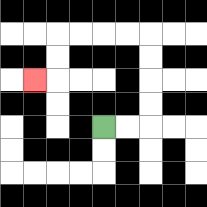{'start': '[4, 5]', 'end': '[1, 3]', 'path_directions': 'R,R,U,U,U,U,L,L,L,L,D,D,L', 'path_coordinates': '[[4, 5], [5, 5], [6, 5], [6, 4], [6, 3], [6, 2], [6, 1], [5, 1], [4, 1], [3, 1], [2, 1], [2, 2], [2, 3], [1, 3]]'}